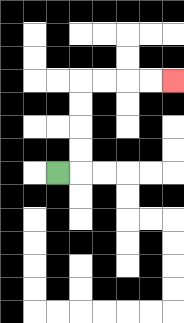{'start': '[2, 7]', 'end': '[7, 3]', 'path_directions': 'R,U,U,U,U,R,R,R,R', 'path_coordinates': '[[2, 7], [3, 7], [3, 6], [3, 5], [3, 4], [3, 3], [4, 3], [5, 3], [6, 3], [7, 3]]'}